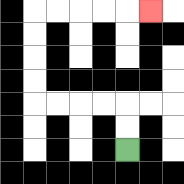{'start': '[5, 6]', 'end': '[6, 0]', 'path_directions': 'U,U,L,L,L,L,U,U,U,U,R,R,R,R,R', 'path_coordinates': '[[5, 6], [5, 5], [5, 4], [4, 4], [3, 4], [2, 4], [1, 4], [1, 3], [1, 2], [1, 1], [1, 0], [2, 0], [3, 0], [4, 0], [5, 0], [6, 0]]'}